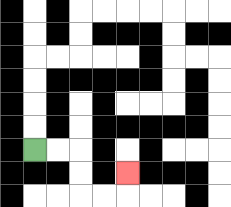{'start': '[1, 6]', 'end': '[5, 7]', 'path_directions': 'R,R,D,D,R,R,U', 'path_coordinates': '[[1, 6], [2, 6], [3, 6], [3, 7], [3, 8], [4, 8], [5, 8], [5, 7]]'}